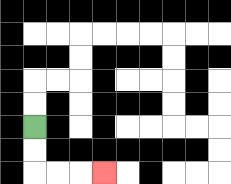{'start': '[1, 5]', 'end': '[4, 7]', 'path_directions': 'D,D,R,R,R', 'path_coordinates': '[[1, 5], [1, 6], [1, 7], [2, 7], [3, 7], [4, 7]]'}